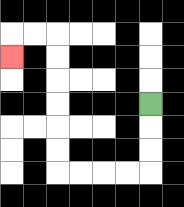{'start': '[6, 4]', 'end': '[0, 2]', 'path_directions': 'D,D,D,L,L,L,L,U,U,U,U,U,U,L,L,D', 'path_coordinates': '[[6, 4], [6, 5], [6, 6], [6, 7], [5, 7], [4, 7], [3, 7], [2, 7], [2, 6], [2, 5], [2, 4], [2, 3], [2, 2], [2, 1], [1, 1], [0, 1], [0, 2]]'}